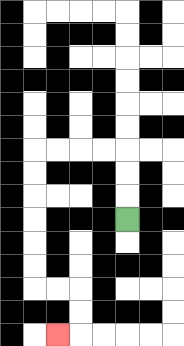{'start': '[5, 9]', 'end': '[2, 14]', 'path_directions': 'U,U,U,L,L,L,L,D,D,D,D,D,D,R,R,D,D,L', 'path_coordinates': '[[5, 9], [5, 8], [5, 7], [5, 6], [4, 6], [3, 6], [2, 6], [1, 6], [1, 7], [1, 8], [1, 9], [1, 10], [1, 11], [1, 12], [2, 12], [3, 12], [3, 13], [3, 14], [2, 14]]'}